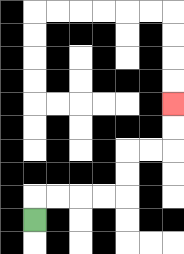{'start': '[1, 9]', 'end': '[7, 4]', 'path_directions': 'U,R,R,R,R,U,U,R,R,U,U', 'path_coordinates': '[[1, 9], [1, 8], [2, 8], [3, 8], [4, 8], [5, 8], [5, 7], [5, 6], [6, 6], [7, 6], [7, 5], [7, 4]]'}